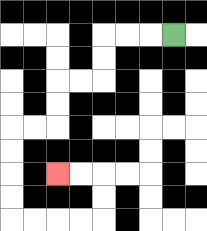{'start': '[7, 1]', 'end': '[2, 7]', 'path_directions': 'L,L,L,D,D,L,L,D,D,L,L,D,D,D,D,R,R,R,R,U,U,L,L', 'path_coordinates': '[[7, 1], [6, 1], [5, 1], [4, 1], [4, 2], [4, 3], [3, 3], [2, 3], [2, 4], [2, 5], [1, 5], [0, 5], [0, 6], [0, 7], [0, 8], [0, 9], [1, 9], [2, 9], [3, 9], [4, 9], [4, 8], [4, 7], [3, 7], [2, 7]]'}